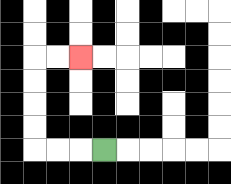{'start': '[4, 6]', 'end': '[3, 2]', 'path_directions': 'L,L,L,U,U,U,U,R,R', 'path_coordinates': '[[4, 6], [3, 6], [2, 6], [1, 6], [1, 5], [1, 4], [1, 3], [1, 2], [2, 2], [3, 2]]'}